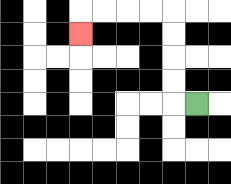{'start': '[8, 4]', 'end': '[3, 1]', 'path_directions': 'L,U,U,U,U,L,L,L,L,D', 'path_coordinates': '[[8, 4], [7, 4], [7, 3], [7, 2], [7, 1], [7, 0], [6, 0], [5, 0], [4, 0], [3, 0], [3, 1]]'}